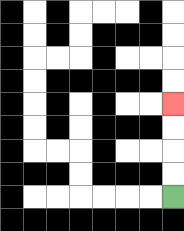{'start': '[7, 8]', 'end': '[7, 4]', 'path_directions': 'U,U,U,U', 'path_coordinates': '[[7, 8], [7, 7], [7, 6], [7, 5], [7, 4]]'}